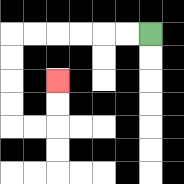{'start': '[6, 1]', 'end': '[2, 3]', 'path_directions': 'L,L,L,L,L,L,D,D,D,D,R,R,U,U', 'path_coordinates': '[[6, 1], [5, 1], [4, 1], [3, 1], [2, 1], [1, 1], [0, 1], [0, 2], [0, 3], [0, 4], [0, 5], [1, 5], [2, 5], [2, 4], [2, 3]]'}